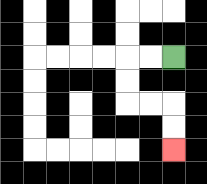{'start': '[7, 2]', 'end': '[7, 6]', 'path_directions': 'L,L,D,D,R,R,D,D', 'path_coordinates': '[[7, 2], [6, 2], [5, 2], [5, 3], [5, 4], [6, 4], [7, 4], [7, 5], [7, 6]]'}